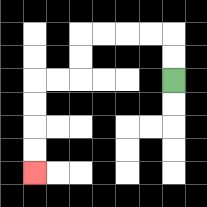{'start': '[7, 3]', 'end': '[1, 7]', 'path_directions': 'U,U,L,L,L,L,D,D,L,L,D,D,D,D', 'path_coordinates': '[[7, 3], [7, 2], [7, 1], [6, 1], [5, 1], [4, 1], [3, 1], [3, 2], [3, 3], [2, 3], [1, 3], [1, 4], [1, 5], [1, 6], [1, 7]]'}